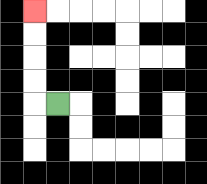{'start': '[2, 4]', 'end': '[1, 0]', 'path_directions': 'L,U,U,U,U', 'path_coordinates': '[[2, 4], [1, 4], [1, 3], [1, 2], [1, 1], [1, 0]]'}